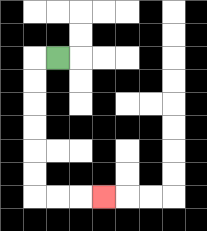{'start': '[2, 2]', 'end': '[4, 8]', 'path_directions': 'L,D,D,D,D,D,D,R,R,R', 'path_coordinates': '[[2, 2], [1, 2], [1, 3], [1, 4], [1, 5], [1, 6], [1, 7], [1, 8], [2, 8], [3, 8], [4, 8]]'}